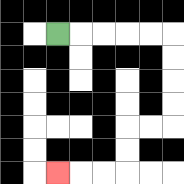{'start': '[2, 1]', 'end': '[2, 7]', 'path_directions': 'R,R,R,R,R,D,D,D,D,L,L,D,D,L,L,L', 'path_coordinates': '[[2, 1], [3, 1], [4, 1], [5, 1], [6, 1], [7, 1], [7, 2], [7, 3], [7, 4], [7, 5], [6, 5], [5, 5], [5, 6], [5, 7], [4, 7], [3, 7], [2, 7]]'}